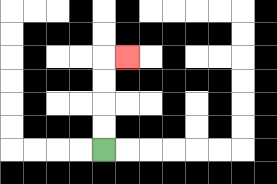{'start': '[4, 6]', 'end': '[5, 2]', 'path_directions': 'U,U,U,U,R', 'path_coordinates': '[[4, 6], [4, 5], [4, 4], [4, 3], [4, 2], [5, 2]]'}